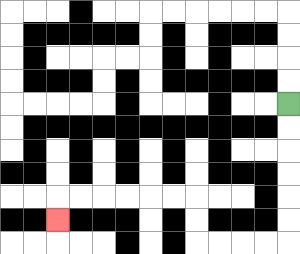{'start': '[12, 4]', 'end': '[2, 9]', 'path_directions': 'D,D,D,D,D,D,L,L,L,L,U,U,L,L,L,L,L,L,D', 'path_coordinates': '[[12, 4], [12, 5], [12, 6], [12, 7], [12, 8], [12, 9], [12, 10], [11, 10], [10, 10], [9, 10], [8, 10], [8, 9], [8, 8], [7, 8], [6, 8], [5, 8], [4, 8], [3, 8], [2, 8], [2, 9]]'}